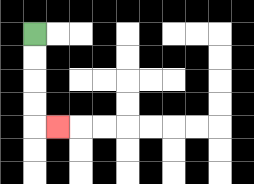{'start': '[1, 1]', 'end': '[2, 5]', 'path_directions': 'D,D,D,D,R', 'path_coordinates': '[[1, 1], [1, 2], [1, 3], [1, 4], [1, 5], [2, 5]]'}